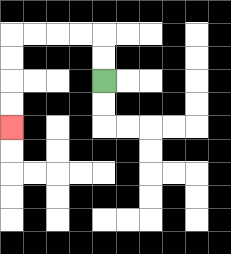{'start': '[4, 3]', 'end': '[0, 5]', 'path_directions': 'U,U,L,L,L,L,D,D,D,D', 'path_coordinates': '[[4, 3], [4, 2], [4, 1], [3, 1], [2, 1], [1, 1], [0, 1], [0, 2], [0, 3], [0, 4], [0, 5]]'}